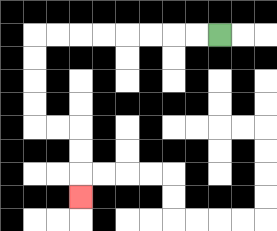{'start': '[9, 1]', 'end': '[3, 8]', 'path_directions': 'L,L,L,L,L,L,L,L,D,D,D,D,R,R,D,D,D', 'path_coordinates': '[[9, 1], [8, 1], [7, 1], [6, 1], [5, 1], [4, 1], [3, 1], [2, 1], [1, 1], [1, 2], [1, 3], [1, 4], [1, 5], [2, 5], [3, 5], [3, 6], [3, 7], [3, 8]]'}